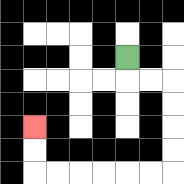{'start': '[5, 2]', 'end': '[1, 5]', 'path_directions': 'D,R,R,D,D,D,D,L,L,L,L,L,L,U,U', 'path_coordinates': '[[5, 2], [5, 3], [6, 3], [7, 3], [7, 4], [7, 5], [7, 6], [7, 7], [6, 7], [5, 7], [4, 7], [3, 7], [2, 7], [1, 7], [1, 6], [1, 5]]'}